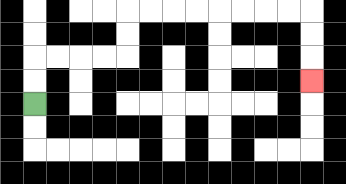{'start': '[1, 4]', 'end': '[13, 3]', 'path_directions': 'U,U,R,R,R,R,U,U,R,R,R,R,R,R,R,R,D,D,D', 'path_coordinates': '[[1, 4], [1, 3], [1, 2], [2, 2], [3, 2], [4, 2], [5, 2], [5, 1], [5, 0], [6, 0], [7, 0], [8, 0], [9, 0], [10, 0], [11, 0], [12, 0], [13, 0], [13, 1], [13, 2], [13, 3]]'}